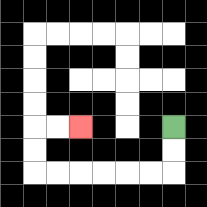{'start': '[7, 5]', 'end': '[3, 5]', 'path_directions': 'D,D,L,L,L,L,L,L,U,U,R,R', 'path_coordinates': '[[7, 5], [7, 6], [7, 7], [6, 7], [5, 7], [4, 7], [3, 7], [2, 7], [1, 7], [1, 6], [1, 5], [2, 5], [3, 5]]'}